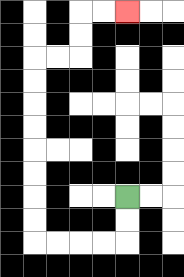{'start': '[5, 8]', 'end': '[5, 0]', 'path_directions': 'D,D,L,L,L,L,U,U,U,U,U,U,U,U,R,R,U,U,R,R', 'path_coordinates': '[[5, 8], [5, 9], [5, 10], [4, 10], [3, 10], [2, 10], [1, 10], [1, 9], [1, 8], [1, 7], [1, 6], [1, 5], [1, 4], [1, 3], [1, 2], [2, 2], [3, 2], [3, 1], [3, 0], [4, 0], [5, 0]]'}